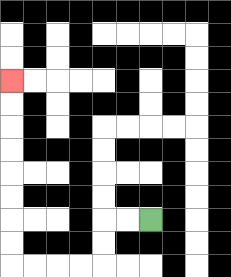{'start': '[6, 9]', 'end': '[0, 3]', 'path_directions': 'L,L,D,D,L,L,L,L,U,U,U,U,U,U,U,U', 'path_coordinates': '[[6, 9], [5, 9], [4, 9], [4, 10], [4, 11], [3, 11], [2, 11], [1, 11], [0, 11], [0, 10], [0, 9], [0, 8], [0, 7], [0, 6], [0, 5], [0, 4], [0, 3]]'}